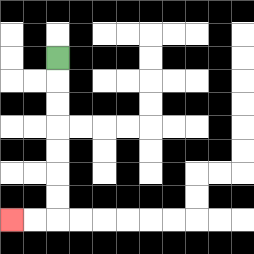{'start': '[2, 2]', 'end': '[0, 9]', 'path_directions': 'D,D,D,D,D,D,D,L,L', 'path_coordinates': '[[2, 2], [2, 3], [2, 4], [2, 5], [2, 6], [2, 7], [2, 8], [2, 9], [1, 9], [0, 9]]'}